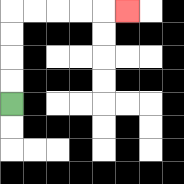{'start': '[0, 4]', 'end': '[5, 0]', 'path_directions': 'U,U,U,U,R,R,R,R,R', 'path_coordinates': '[[0, 4], [0, 3], [0, 2], [0, 1], [0, 0], [1, 0], [2, 0], [3, 0], [4, 0], [5, 0]]'}